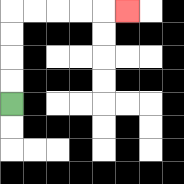{'start': '[0, 4]', 'end': '[5, 0]', 'path_directions': 'U,U,U,U,R,R,R,R,R', 'path_coordinates': '[[0, 4], [0, 3], [0, 2], [0, 1], [0, 0], [1, 0], [2, 0], [3, 0], [4, 0], [5, 0]]'}